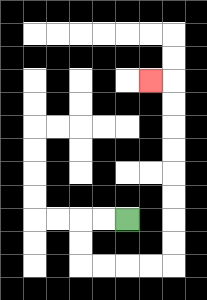{'start': '[5, 9]', 'end': '[6, 3]', 'path_directions': 'L,L,D,D,R,R,R,R,U,U,U,U,U,U,U,U,L', 'path_coordinates': '[[5, 9], [4, 9], [3, 9], [3, 10], [3, 11], [4, 11], [5, 11], [6, 11], [7, 11], [7, 10], [7, 9], [7, 8], [7, 7], [7, 6], [7, 5], [7, 4], [7, 3], [6, 3]]'}